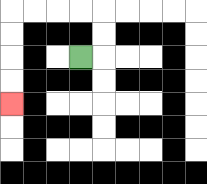{'start': '[3, 2]', 'end': '[0, 4]', 'path_directions': 'R,U,U,L,L,L,L,D,D,D,D', 'path_coordinates': '[[3, 2], [4, 2], [4, 1], [4, 0], [3, 0], [2, 0], [1, 0], [0, 0], [0, 1], [0, 2], [0, 3], [0, 4]]'}